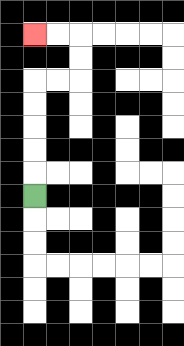{'start': '[1, 8]', 'end': '[1, 1]', 'path_directions': 'U,U,U,U,U,R,R,U,U,L,L', 'path_coordinates': '[[1, 8], [1, 7], [1, 6], [1, 5], [1, 4], [1, 3], [2, 3], [3, 3], [3, 2], [3, 1], [2, 1], [1, 1]]'}